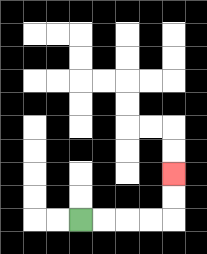{'start': '[3, 9]', 'end': '[7, 7]', 'path_directions': 'R,R,R,R,U,U', 'path_coordinates': '[[3, 9], [4, 9], [5, 9], [6, 9], [7, 9], [7, 8], [7, 7]]'}